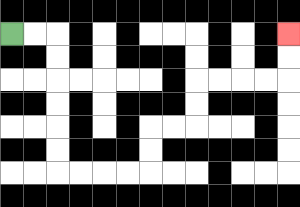{'start': '[0, 1]', 'end': '[12, 1]', 'path_directions': 'R,R,D,D,D,D,D,D,R,R,R,R,U,U,R,R,U,U,R,R,R,R,U,U', 'path_coordinates': '[[0, 1], [1, 1], [2, 1], [2, 2], [2, 3], [2, 4], [2, 5], [2, 6], [2, 7], [3, 7], [4, 7], [5, 7], [6, 7], [6, 6], [6, 5], [7, 5], [8, 5], [8, 4], [8, 3], [9, 3], [10, 3], [11, 3], [12, 3], [12, 2], [12, 1]]'}